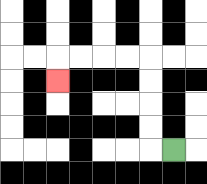{'start': '[7, 6]', 'end': '[2, 3]', 'path_directions': 'L,U,U,U,U,L,L,L,L,D', 'path_coordinates': '[[7, 6], [6, 6], [6, 5], [6, 4], [6, 3], [6, 2], [5, 2], [4, 2], [3, 2], [2, 2], [2, 3]]'}